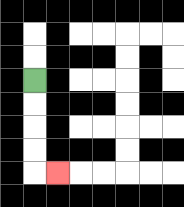{'start': '[1, 3]', 'end': '[2, 7]', 'path_directions': 'D,D,D,D,R', 'path_coordinates': '[[1, 3], [1, 4], [1, 5], [1, 6], [1, 7], [2, 7]]'}